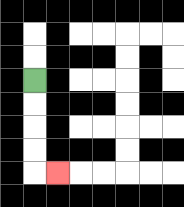{'start': '[1, 3]', 'end': '[2, 7]', 'path_directions': 'D,D,D,D,R', 'path_coordinates': '[[1, 3], [1, 4], [1, 5], [1, 6], [1, 7], [2, 7]]'}